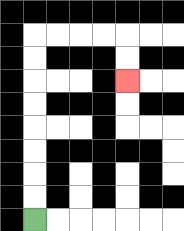{'start': '[1, 9]', 'end': '[5, 3]', 'path_directions': 'U,U,U,U,U,U,U,U,R,R,R,R,D,D', 'path_coordinates': '[[1, 9], [1, 8], [1, 7], [1, 6], [1, 5], [1, 4], [1, 3], [1, 2], [1, 1], [2, 1], [3, 1], [4, 1], [5, 1], [5, 2], [5, 3]]'}